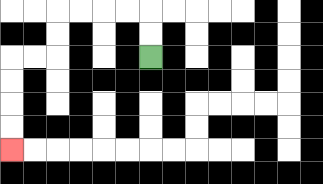{'start': '[6, 2]', 'end': '[0, 6]', 'path_directions': 'U,U,L,L,L,L,D,D,L,L,D,D,D,D', 'path_coordinates': '[[6, 2], [6, 1], [6, 0], [5, 0], [4, 0], [3, 0], [2, 0], [2, 1], [2, 2], [1, 2], [0, 2], [0, 3], [0, 4], [0, 5], [0, 6]]'}